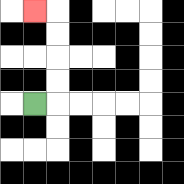{'start': '[1, 4]', 'end': '[1, 0]', 'path_directions': 'R,U,U,U,U,L', 'path_coordinates': '[[1, 4], [2, 4], [2, 3], [2, 2], [2, 1], [2, 0], [1, 0]]'}